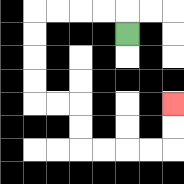{'start': '[5, 1]', 'end': '[7, 4]', 'path_directions': 'U,L,L,L,L,D,D,D,D,R,R,D,D,R,R,R,R,U,U', 'path_coordinates': '[[5, 1], [5, 0], [4, 0], [3, 0], [2, 0], [1, 0], [1, 1], [1, 2], [1, 3], [1, 4], [2, 4], [3, 4], [3, 5], [3, 6], [4, 6], [5, 6], [6, 6], [7, 6], [7, 5], [7, 4]]'}